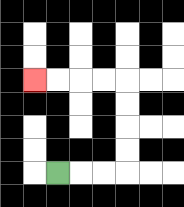{'start': '[2, 7]', 'end': '[1, 3]', 'path_directions': 'R,R,R,U,U,U,U,L,L,L,L', 'path_coordinates': '[[2, 7], [3, 7], [4, 7], [5, 7], [5, 6], [5, 5], [5, 4], [5, 3], [4, 3], [3, 3], [2, 3], [1, 3]]'}